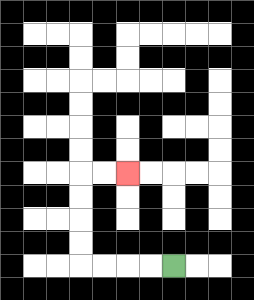{'start': '[7, 11]', 'end': '[5, 7]', 'path_directions': 'L,L,L,L,U,U,U,U,R,R', 'path_coordinates': '[[7, 11], [6, 11], [5, 11], [4, 11], [3, 11], [3, 10], [3, 9], [3, 8], [3, 7], [4, 7], [5, 7]]'}